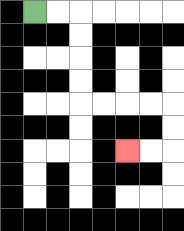{'start': '[1, 0]', 'end': '[5, 6]', 'path_directions': 'R,R,D,D,D,D,R,R,R,R,D,D,L,L', 'path_coordinates': '[[1, 0], [2, 0], [3, 0], [3, 1], [3, 2], [3, 3], [3, 4], [4, 4], [5, 4], [6, 4], [7, 4], [7, 5], [7, 6], [6, 6], [5, 6]]'}